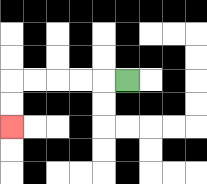{'start': '[5, 3]', 'end': '[0, 5]', 'path_directions': 'L,L,L,L,L,D,D', 'path_coordinates': '[[5, 3], [4, 3], [3, 3], [2, 3], [1, 3], [0, 3], [0, 4], [0, 5]]'}